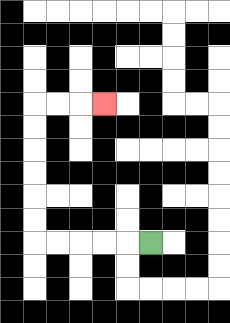{'start': '[6, 10]', 'end': '[4, 4]', 'path_directions': 'L,L,L,L,L,U,U,U,U,U,U,R,R,R', 'path_coordinates': '[[6, 10], [5, 10], [4, 10], [3, 10], [2, 10], [1, 10], [1, 9], [1, 8], [1, 7], [1, 6], [1, 5], [1, 4], [2, 4], [3, 4], [4, 4]]'}